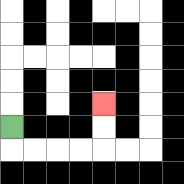{'start': '[0, 5]', 'end': '[4, 4]', 'path_directions': 'D,R,R,R,R,U,U', 'path_coordinates': '[[0, 5], [0, 6], [1, 6], [2, 6], [3, 6], [4, 6], [4, 5], [4, 4]]'}